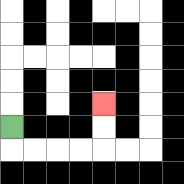{'start': '[0, 5]', 'end': '[4, 4]', 'path_directions': 'D,R,R,R,R,U,U', 'path_coordinates': '[[0, 5], [0, 6], [1, 6], [2, 6], [3, 6], [4, 6], [4, 5], [4, 4]]'}